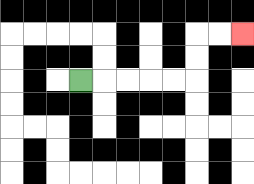{'start': '[3, 3]', 'end': '[10, 1]', 'path_directions': 'R,R,R,R,R,U,U,R,R', 'path_coordinates': '[[3, 3], [4, 3], [5, 3], [6, 3], [7, 3], [8, 3], [8, 2], [8, 1], [9, 1], [10, 1]]'}